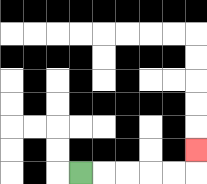{'start': '[3, 7]', 'end': '[8, 6]', 'path_directions': 'R,R,R,R,R,U', 'path_coordinates': '[[3, 7], [4, 7], [5, 7], [6, 7], [7, 7], [8, 7], [8, 6]]'}